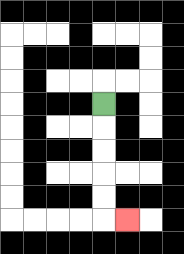{'start': '[4, 4]', 'end': '[5, 9]', 'path_directions': 'D,D,D,D,D,R', 'path_coordinates': '[[4, 4], [4, 5], [4, 6], [4, 7], [4, 8], [4, 9], [5, 9]]'}